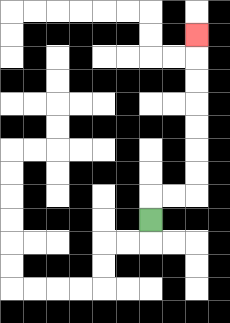{'start': '[6, 9]', 'end': '[8, 1]', 'path_directions': 'U,R,R,U,U,U,U,U,U,U', 'path_coordinates': '[[6, 9], [6, 8], [7, 8], [8, 8], [8, 7], [8, 6], [8, 5], [8, 4], [8, 3], [8, 2], [8, 1]]'}